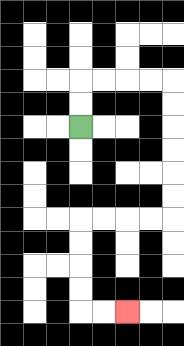{'start': '[3, 5]', 'end': '[5, 13]', 'path_directions': 'U,U,R,R,R,R,D,D,D,D,D,D,L,L,L,L,D,D,D,D,R,R', 'path_coordinates': '[[3, 5], [3, 4], [3, 3], [4, 3], [5, 3], [6, 3], [7, 3], [7, 4], [7, 5], [7, 6], [7, 7], [7, 8], [7, 9], [6, 9], [5, 9], [4, 9], [3, 9], [3, 10], [3, 11], [3, 12], [3, 13], [4, 13], [5, 13]]'}